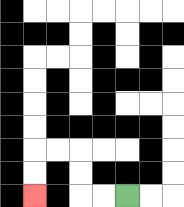{'start': '[5, 8]', 'end': '[1, 8]', 'path_directions': 'L,L,U,U,L,L,D,D', 'path_coordinates': '[[5, 8], [4, 8], [3, 8], [3, 7], [3, 6], [2, 6], [1, 6], [1, 7], [1, 8]]'}